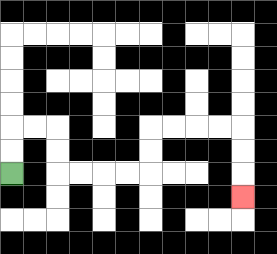{'start': '[0, 7]', 'end': '[10, 8]', 'path_directions': 'U,U,R,R,D,D,R,R,R,R,U,U,R,R,R,R,D,D,D', 'path_coordinates': '[[0, 7], [0, 6], [0, 5], [1, 5], [2, 5], [2, 6], [2, 7], [3, 7], [4, 7], [5, 7], [6, 7], [6, 6], [6, 5], [7, 5], [8, 5], [9, 5], [10, 5], [10, 6], [10, 7], [10, 8]]'}